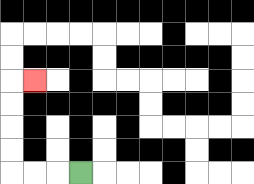{'start': '[3, 7]', 'end': '[1, 3]', 'path_directions': 'L,L,L,U,U,U,U,R', 'path_coordinates': '[[3, 7], [2, 7], [1, 7], [0, 7], [0, 6], [0, 5], [0, 4], [0, 3], [1, 3]]'}